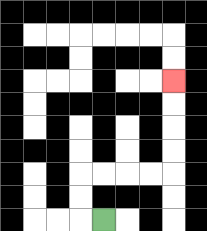{'start': '[4, 9]', 'end': '[7, 3]', 'path_directions': 'L,U,U,R,R,R,R,U,U,U,U', 'path_coordinates': '[[4, 9], [3, 9], [3, 8], [3, 7], [4, 7], [5, 7], [6, 7], [7, 7], [7, 6], [7, 5], [7, 4], [7, 3]]'}